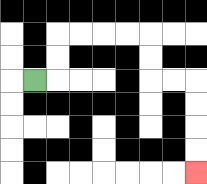{'start': '[1, 3]', 'end': '[8, 7]', 'path_directions': 'R,U,U,R,R,R,R,D,D,R,R,D,D,D,D', 'path_coordinates': '[[1, 3], [2, 3], [2, 2], [2, 1], [3, 1], [4, 1], [5, 1], [6, 1], [6, 2], [6, 3], [7, 3], [8, 3], [8, 4], [8, 5], [8, 6], [8, 7]]'}